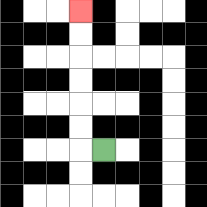{'start': '[4, 6]', 'end': '[3, 0]', 'path_directions': 'L,U,U,U,U,U,U', 'path_coordinates': '[[4, 6], [3, 6], [3, 5], [3, 4], [3, 3], [3, 2], [3, 1], [3, 0]]'}